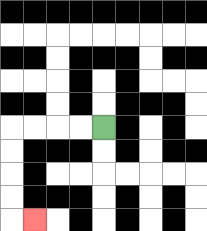{'start': '[4, 5]', 'end': '[1, 9]', 'path_directions': 'L,L,L,L,D,D,D,D,R', 'path_coordinates': '[[4, 5], [3, 5], [2, 5], [1, 5], [0, 5], [0, 6], [0, 7], [0, 8], [0, 9], [1, 9]]'}